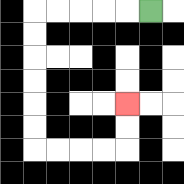{'start': '[6, 0]', 'end': '[5, 4]', 'path_directions': 'L,L,L,L,L,D,D,D,D,D,D,R,R,R,R,U,U', 'path_coordinates': '[[6, 0], [5, 0], [4, 0], [3, 0], [2, 0], [1, 0], [1, 1], [1, 2], [1, 3], [1, 4], [1, 5], [1, 6], [2, 6], [3, 6], [4, 6], [5, 6], [5, 5], [5, 4]]'}